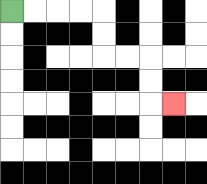{'start': '[0, 0]', 'end': '[7, 4]', 'path_directions': 'R,R,R,R,D,D,R,R,D,D,R', 'path_coordinates': '[[0, 0], [1, 0], [2, 0], [3, 0], [4, 0], [4, 1], [4, 2], [5, 2], [6, 2], [6, 3], [6, 4], [7, 4]]'}